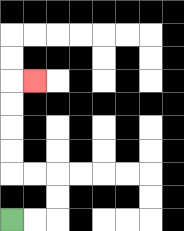{'start': '[0, 9]', 'end': '[1, 3]', 'path_directions': 'R,R,U,U,L,L,U,U,U,U,R', 'path_coordinates': '[[0, 9], [1, 9], [2, 9], [2, 8], [2, 7], [1, 7], [0, 7], [0, 6], [0, 5], [0, 4], [0, 3], [1, 3]]'}